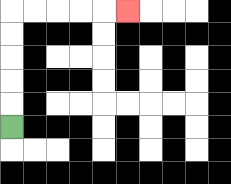{'start': '[0, 5]', 'end': '[5, 0]', 'path_directions': 'U,U,U,U,U,R,R,R,R,R', 'path_coordinates': '[[0, 5], [0, 4], [0, 3], [0, 2], [0, 1], [0, 0], [1, 0], [2, 0], [3, 0], [4, 0], [5, 0]]'}